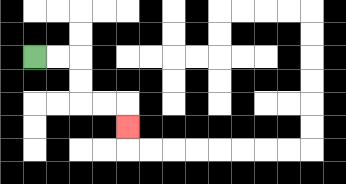{'start': '[1, 2]', 'end': '[5, 5]', 'path_directions': 'R,R,D,D,R,R,D', 'path_coordinates': '[[1, 2], [2, 2], [3, 2], [3, 3], [3, 4], [4, 4], [5, 4], [5, 5]]'}